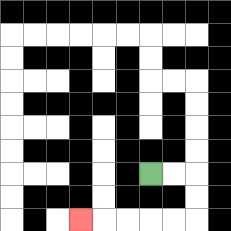{'start': '[6, 7]', 'end': '[3, 9]', 'path_directions': 'R,R,D,D,L,L,L,L,L', 'path_coordinates': '[[6, 7], [7, 7], [8, 7], [8, 8], [8, 9], [7, 9], [6, 9], [5, 9], [4, 9], [3, 9]]'}